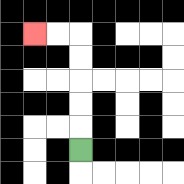{'start': '[3, 6]', 'end': '[1, 1]', 'path_directions': 'U,U,U,U,U,L,L', 'path_coordinates': '[[3, 6], [3, 5], [3, 4], [3, 3], [3, 2], [3, 1], [2, 1], [1, 1]]'}